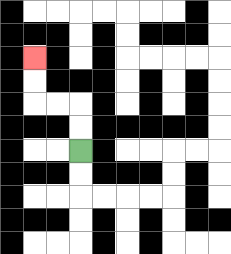{'start': '[3, 6]', 'end': '[1, 2]', 'path_directions': 'U,U,L,L,U,U', 'path_coordinates': '[[3, 6], [3, 5], [3, 4], [2, 4], [1, 4], [1, 3], [1, 2]]'}